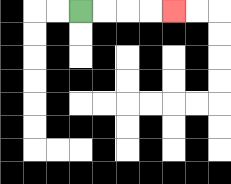{'start': '[3, 0]', 'end': '[7, 0]', 'path_directions': 'R,R,R,R', 'path_coordinates': '[[3, 0], [4, 0], [5, 0], [6, 0], [7, 0]]'}